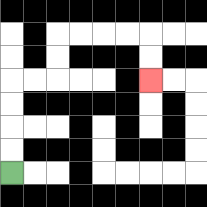{'start': '[0, 7]', 'end': '[6, 3]', 'path_directions': 'U,U,U,U,R,R,U,U,R,R,R,R,D,D', 'path_coordinates': '[[0, 7], [0, 6], [0, 5], [0, 4], [0, 3], [1, 3], [2, 3], [2, 2], [2, 1], [3, 1], [4, 1], [5, 1], [6, 1], [6, 2], [6, 3]]'}